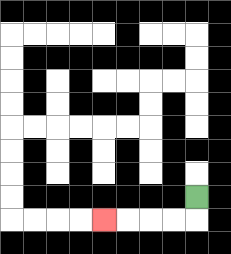{'start': '[8, 8]', 'end': '[4, 9]', 'path_directions': 'D,L,L,L,L', 'path_coordinates': '[[8, 8], [8, 9], [7, 9], [6, 9], [5, 9], [4, 9]]'}